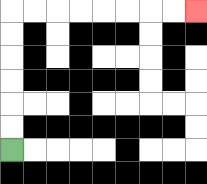{'start': '[0, 6]', 'end': '[8, 0]', 'path_directions': 'U,U,U,U,U,U,R,R,R,R,R,R,R,R', 'path_coordinates': '[[0, 6], [0, 5], [0, 4], [0, 3], [0, 2], [0, 1], [0, 0], [1, 0], [2, 0], [3, 0], [4, 0], [5, 0], [6, 0], [7, 0], [8, 0]]'}